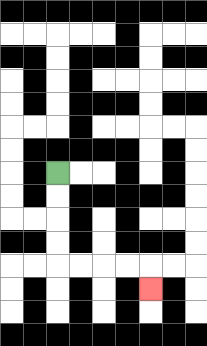{'start': '[2, 7]', 'end': '[6, 12]', 'path_directions': 'D,D,D,D,R,R,R,R,D', 'path_coordinates': '[[2, 7], [2, 8], [2, 9], [2, 10], [2, 11], [3, 11], [4, 11], [5, 11], [6, 11], [6, 12]]'}